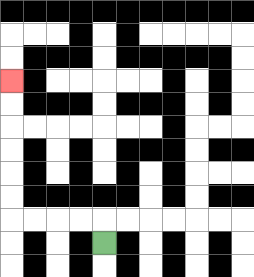{'start': '[4, 10]', 'end': '[0, 3]', 'path_directions': 'U,L,L,L,L,U,U,U,U,U,U', 'path_coordinates': '[[4, 10], [4, 9], [3, 9], [2, 9], [1, 9], [0, 9], [0, 8], [0, 7], [0, 6], [0, 5], [0, 4], [0, 3]]'}